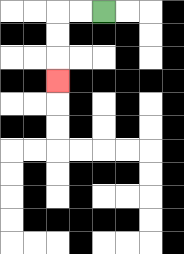{'start': '[4, 0]', 'end': '[2, 3]', 'path_directions': 'L,L,D,D,D', 'path_coordinates': '[[4, 0], [3, 0], [2, 0], [2, 1], [2, 2], [2, 3]]'}